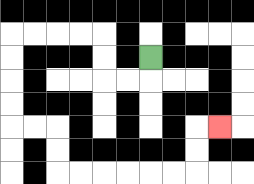{'start': '[6, 2]', 'end': '[9, 5]', 'path_directions': 'D,L,L,U,U,L,L,L,L,D,D,D,D,R,R,D,D,R,R,R,R,R,R,U,U,R', 'path_coordinates': '[[6, 2], [6, 3], [5, 3], [4, 3], [4, 2], [4, 1], [3, 1], [2, 1], [1, 1], [0, 1], [0, 2], [0, 3], [0, 4], [0, 5], [1, 5], [2, 5], [2, 6], [2, 7], [3, 7], [4, 7], [5, 7], [6, 7], [7, 7], [8, 7], [8, 6], [8, 5], [9, 5]]'}